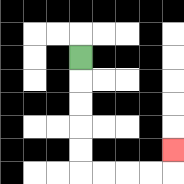{'start': '[3, 2]', 'end': '[7, 6]', 'path_directions': 'D,D,D,D,D,R,R,R,R,U', 'path_coordinates': '[[3, 2], [3, 3], [3, 4], [3, 5], [3, 6], [3, 7], [4, 7], [5, 7], [6, 7], [7, 7], [7, 6]]'}